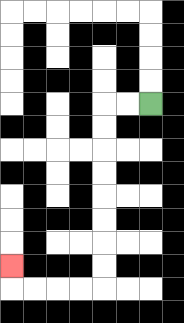{'start': '[6, 4]', 'end': '[0, 11]', 'path_directions': 'L,L,D,D,D,D,D,D,D,D,L,L,L,L,U', 'path_coordinates': '[[6, 4], [5, 4], [4, 4], [4, 5], [4, 6], [4, 7], [4, 8], [4, 9], [4, 10], [4, 11], [4, 12], [3, 12], [2, 12], [1, 12], [0, 12], [0, 11]]'}